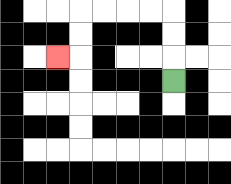{'start': '[7, 3]', 'end': '[2, 2]', 'path_directions': 'U,U,U,L,L,L,L,D,D,L', 'path_coordinates': '[[7, 3], [7, 2], [7, 1], [7, 0], [6, 0], [5, 0], [4, 0], [3, 0], [3, 1], [3, 2], [2, 2]]'}